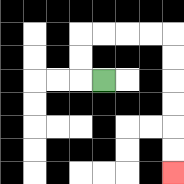{'start': '[4, 3]', 'end': '[7, 7]', 'path_directions': 'L,U,U,R,R,R,R,D,D,D,D,D,D', 'path_coordinates': '[[4, 3], [3, 3], [3, 2], [3, 1], [4, 1], [5, 1], [6, 1], [7, 1], [7, 2], [7, 3], [7, 4], [7, 5], [7, 6], [7, 7]]'}